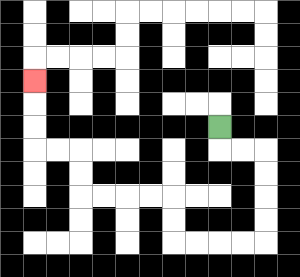{'start': '[9, 5]', 'end': '[1, 3]', 'path_directions': 'D,R,R,D,D,D,D,L,L,L,L,U,U,L,L,L,L,U,U,L,L,U,U,U', 'path_coordinates': '[[9, 5], [9, 6], [10, 6], [11, 6], [11, 7], [11, 8], [11, 9], [11, 10], [10, 10], [9, 10], [8, 10], [7, 10], [7, 9], [7, 8], [6, 8], [5, 8], [4, 8], [3, 8], [3, 7], [3, 6], [2, 6], [1, 6], [1, 5], [1, 4], [1, 3]]'}